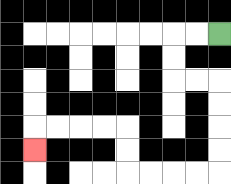{'start': '[9, 1]', 'end': '[1, 6]', 'path_directions': 'L,L,D,D,R,R,D,D,D,D,L,L,L,L,U,U,L,L,L,L,D', 'path_coordinates': '[[9, 1], [8, 1], [7, 1], [7, 2], [7, 3], [8, 3], [9, 3], [9, 4], [9, 5], [9, 6], [9, 7], [8, 7], [7, 7], [6, 7], [5, 7], [5, 6], [5, 5], [4, 5], [3, 5], [2, 5], [1, 5], [1, 6]]'}